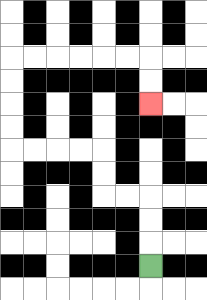{'start': '[6, 11]', 'end': '[6, 4]', 'path_directions': 'U,U,U,L,L,U,U,L,L,L,L,U,U,U,U,R,R,R,R,R,R,D,D', 'path_coordinates': '[[6, 11], [6, 10], [6, 9], [6, 8], [5, 8], [4, 8], [4, 7], [4, 6], [3, 6], [2, 6], [1, 6], [0, 6], [0, 5], [0, 4], [0, 3], [0, 2], [1, 2], [2, 2], [3, 2], [4, 2], [5, 2], [6, 2], [6, 3], [6, 4]]'}